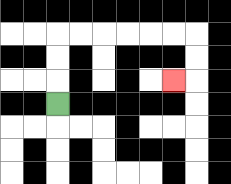{'start': '[2, 4]', 'end': '[7, 3]', 'path_directions': 'U,U,U,R,R,R,R,R,R,D,D,L', 'path_coordinates': '[[2, 4], [2, 3], [2, 2], [2, 1], [3, 1], [4, 1], [5, 1], [6, 1], [7, 1], [8, 1], [8, 2], [8, 3], [7, 3]]'}